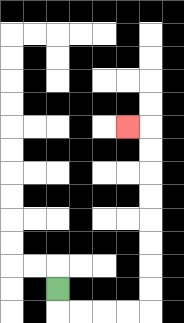{'start': '[2, 12]', 'end': '[5, 5]', 'path_directions': 'D,R,R,R,R,U,U,U,U,U,U,U,U,L', 'path_coordinates': '[[2, 12], [2, 13], [3, 13], [4, 13], [5, 13], [6, 13], [6, 12], [6, 11], [6, 10], [6, 9], [6, 8], [6, 7], [6, 6], [6, 5], [5, 5]]'}